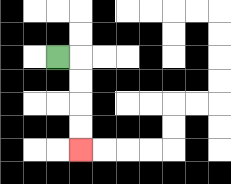{'start': '[2, 2]', 'end': '[3, 6]', 'path_directions': 'R,D,D,D,D', 'path_coordinates': '[[2, 2], [3, 2], [3, 3], [3, 4], [3, 5], [3, 6]]'}